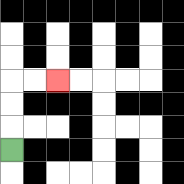{'start': '[0, 6]', 'end': '[2, 3]', 'path_directions': 'U,U,U,R,R', 'path_coordinates': '[[0, 6], [0, 5], [0, 4], [0, 3], [1, 3], [2, 3]]'}